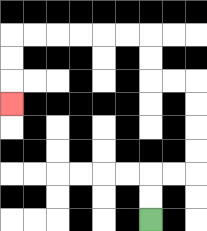{'start': '[6, 9]', 'end': '[0, 4]', 'path_directions': 'U,U,R,R,U,U,U,U,L,L,U,U,L,L,L,L,L,L,D,D,D', 'path_coordinates': '[[6, 9], [6, 8], [6, 7], [7, 7], [8, 7], [8, 6], [8, 5], [8, 4], [8, 3], [7, 3], [6, 3], [6, 2], [6, 1], [5, 1], [4, 1], [3, 1], [2, 1], [1, 1], [0, 1], [0, 2], [0, 3], [0, 4]]'}